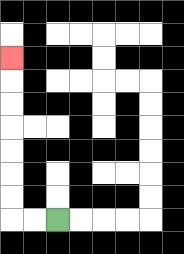{'start': '[2, 9]', 'end': '[0, 2]', 'path_directions': 'L,L,U,U,U,U,U,U,U', 'path_coordinates': '[[2, 9], [1, 9], [0, 9], [0, 8], [0, 7], [0, 6], [0, 5], [0, 4], [0, 3], [0, 2]]'}